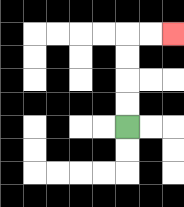{'start': '[5, 5]', 'end': '[7, 1]', 'path_directions': 'U,U,U,U,R,R', 'path_coordinates': '[[5, 5], [5, 4], [5, 3], [5, 2], [5, 1], [6, 1], [7, 1]]'}